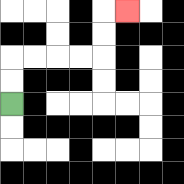{'start': '[0, 4]', 'end': '[5, 0]', 'path_directions': 'U,U,R,R,R,R,U,U,R', 'path_coordinates': '[[0, 4], [0, 3], [0, 2], [1, 2], [2, 2], [3, 2], [4, 2], [4, 1], [4, 0], [5, 0]]'}